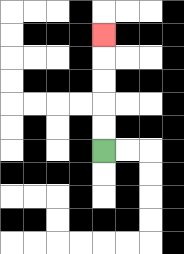{'start': '[4, 6]', 'end': '[4, 1]', 'path_directions': 'U,U,U,U,U', 'path_coordinates': '[[4, 6], [4, 5], [4, 4], [4, 3], [4, 2], [4, 1]]'}